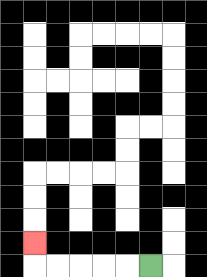{'start': '[6, 11]', 'end': '[1, 10]', 'path_directions': 'L,L,L,L,L,U', 'path_coordinates': '[[6, 11], [5, 11], [4, 11], [3, 11], [2, 11], [1, 11], [1, 10]]'}